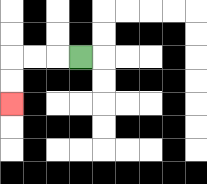{'start': '[3, 2]', 'end': '[0, 4]', 'path_directions': 'L,L,L,D,D', 'path_coordinates': '[[3, 2], [2, 2], [1, 2], [0, 2], [0, 3], [0, 4]]'}